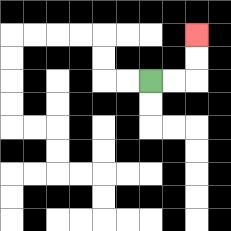{'start': '[6, 3]', 'end': '[8, 1]', 'path_directions': 'R,R,U,U', 'path_coordinates': '[[6, 3], [7, 3], [8, 3], [8, 2], [8, 1]]'}